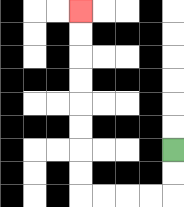{'start': '[7, 6]', 'end': '[3, 0]', 'path_directions': 'D,D,L,L,L,L,U,U,U,U,U,U,U,U', 'path_coordinates': '[[7, 6], [7, 7], [7, 8], [6, 8], [5, 8], [4, 8], [3, 8], [3, 7], [3, 6], [3, 5], [3, 4], [3, 3], [3, 2], [3, 1], [3, 0]]'}